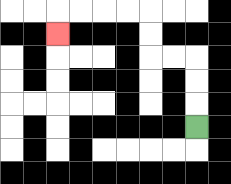{'start': '[8, 5]', 'end': '[2, 1]', 'path_directions': 'U,U,U,L,L,U,U,L,L,L,L,D', 'path_coordinates': '[[8, 5], [8, 4], [8, 3], [8, 2], [7, 2], [6, 2], [6, 1], [6, 0], [5, 0], [4, 0], [3, 0], [2, 0], [2, 1]]'}